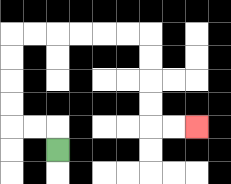{'start': '[2, 6]', 'end': '[8, 5]', 'path_directions': 'U,L,L,U,U,U,U,R,R,R,R,R,R,D,D,D,D,R,R', 'path_coordinates': '[[2, 6], [2, 5], [1, 5], [0, 5], [0, 4], [0, 3], [0, 2], [0, 1], [1, 1], [2, 1], [3, 1], [4, 1], [5, 1], [6, 1], [6, 2], [6, 3], [6, 4], [6, 5], [7, 5], [8, 5]]'}